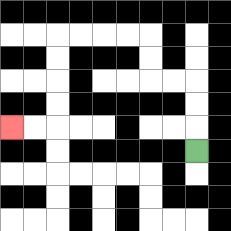{'start': '[8, 6]', 'end': '[0, 5]', 'path_directions': 'U,U,U,L,L,U,U,L,L,L,L,D,D,D,D,L,L', 'path_coordinates': '[[8, 6], [8, 5], [8, 4], [8, 3], [7, 3], [6, 3], [6, 2], [6, 1], [5, 1], [4, 1], [3, 1], [2, 1], [2, 2], [2, 3], [2, 4], [2, 5], [1, 5], [0, 5]]'}